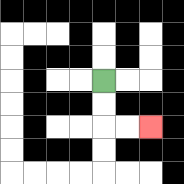{'start': '[4, 3]', 'end': '[6, 5]', 'path_directions': 'D,D,R,R', 'path_coordinates': '[[4, 3], [4, 4], [4, 5], [5, 5], [6, 5]]'}